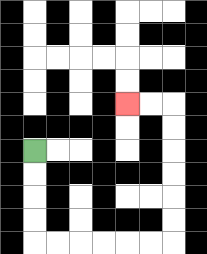{'start': '[1, 6]', 'end': '[5, 4]', 'path_directions': 'D,D,D,D,R,R,R,R,R,R,U,U,U,U,U,U,L,L', 'path_coordinates': '[[1, 6], [1, 7], [1, 8], [1, 9], [1, 10], [2, 10], [3, 10], [4, 10], [5, 10], [6, 10], [7, 10], [7, 9], [7, 8], [7, 7], [7, 6], [7, 5], [7, 4], [6, 4], [5, 4]]'}